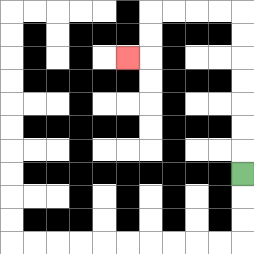{'start': '[10, 7]', 'end': '[5, 2]', 'path_directions': 'U,U,U,U,U,U,U,L,L,L,L,D,D,L', 'path_coordinates': '[[10, 7], [10, 6], [10, 5], [10, 4], [10, 3], [10, 2], [10, 1], [10, 0], [9, 0], [8, 0], [7, 0], [6, 0], [6, 1], [6, 2], [5, 2]]'}